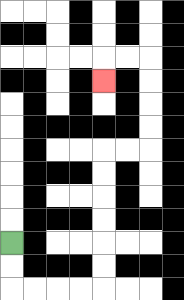{'start': '[0, 10]', 'end': '[4, 3]', 'path_directions': 'D,D,R,R,R,R,U,U,U,U,U,U,R,R,U,U,U,U,L,L,D', 'path_coordinates': '[[0, 10], [0, 11], [0, 12], [1, 12], [2, 12], [3, 12], [4, 12], [4, 11], [4, 10], [4, 9], [4, 8], [4, 7], [4, 6], [5, 6], [6, 6], [6, 5], [6, 4], [6, 3], [6, 2], [5, 2], [4, 2], [4, 3]]'}